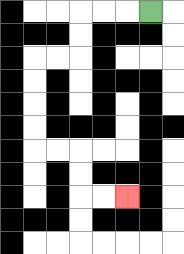{'start': '[6, 0]', 'end': '[5, 8]', 'path_directions': 'L,L,L,D,D,L,L,D,D,D,D,R,R,D,D,R,R', 'path_coordinates': '[[6, 0], [5, 0], [4, 0], [3, 0], [3, 1], [3, 2], [2, 2], [1, 2], [1, 3], [1, 4], [1, 5], [1, 6], [2, 6], [3, 6], [3, 7], [3, 8], [4, 8], [5, 8]]'}